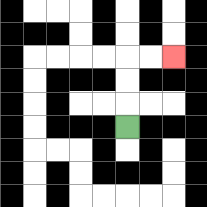{'start': '[5, 5]', 'end': '[7, 2]', 'path_directions': 'U,U,U,R,R', 'path_coordinates': '[[5, 5], [5, 4], [5, 3], [5, 2], [6, 2], [7, 2]]'}